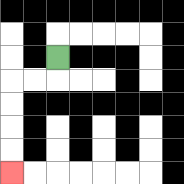{'start': '[2, 2]', 'end': '[0, 7]', 'path_directions': 'D,L,L,D,D,D,D', 'path_coordinates': '[[2, 2], [2, 3], [1, 3], [0, 3], [0, 4], [0, 5], [0, 6], [0, 7]]'}